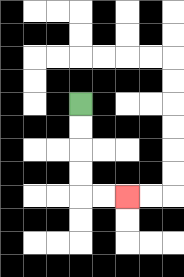{'start': '[3, 4]', 'end': '[5, 8]', 'path_directions': 'D,D,D,D,R,R', 'path_coordinates': '[[3, 4], [3, 5], [3, 6], [3, 7], [3, 8], [4, 8], [5, 8]]'}